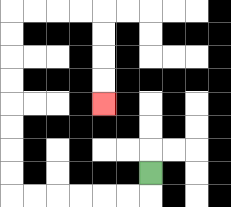{'start': '[6, 7]', 'end': '[4, 4]', 'path_directions': 'D,L,L,L,L,L,L,U,U,U,U,U,U,U,U,R,R,R,R,D,D,D,D', 'path_coordinates': '[[6, 7], [6, 8], [5, 8], [4, 8], [3, 8], [2, 8], [1, 8], [0, 8], [0, 7], [0, 6], [0, 5], [0, 4], [0, 3], [0, 2], [0, 1], [0, 0], [1, 0], [2, 0], [3, 0], [4, 0], [4, 1], [4, 2], [4, 3], [4, 4]]'}